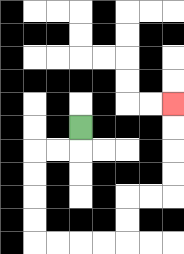{'start': '[3, 5]', 'end': '[7, 4]', 'path_directions': 'D,L,L,D,D,D,D,R,R,R,R,U,U,R,R,U,U,U,U', 'path_coordinates': '[[3, 5], [3, 6], [2, 6], [1, 6], [1, 7], [1, 8], [1, 9], [1, 10], [2, 10], [3, 10], [4, 10], [5, 10], [5, 9], [5, 8], [6, 8], [7, 8], [7, 7], [7, 6], [7, 5], [7, 4]]'}